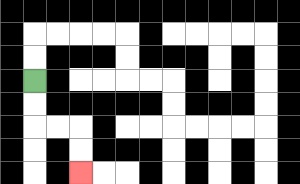{'start': '[1, 3]', 'end': '[3, 7]', 'path_directions': 'D,D,R,R,D,D', 'path_coordinates': '[[1, 3], [1, 4], [1, 5], [2, 5], [3, 5], [3, 6], [3, 7]]'}